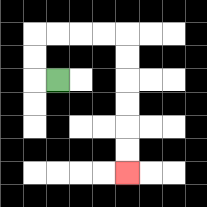{'start': '[2, 3]', 'end': '[5, 7]', 'path_directions': 'L,U,U,R,R,R,R,D,D,D,D,D,D', 'path_coordinates': '[[2, 3], [1, 3], [1, 2], [1, 1], [2, 1], [3, 1], [4, 1], [5, 1], [5, 2], [5, 3], [5, 4], [5, 5], [5, 6], [5, 7]]'}